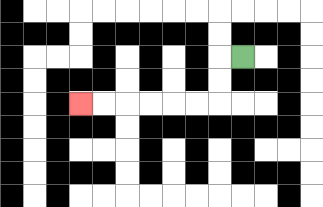{'start': '[10, 2]', 'end': '[3, 4]', 'path_directions': 'L,D,D,L,L,L,L,L,L', 'path_coordinates': '[[10, 2], [9, 2], [9, 3], [9, 4], [8, 4], [7, 4], [6, 4], [5, 4], [4, 4], [3, 4]]'}